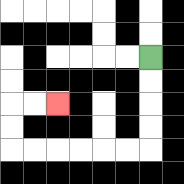{'start': '[6, 2]', 'end': '[2, 4]', 'path_directions': 'D,D,D,D,L,L,L,L,L,L,U,U,R,R', 'path_coordinates': '[[6, 2], [6, 3], [6, 4], [6, 5], [6, 6], [5, 6], [4, 6], [3, 6], [2, 6], [1, 6], [0, 6], [0, 5], [0, 4], [1, 4], [2, 4]]'}